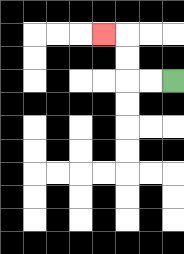{'start': '[7, 3]', 'end': '[4, 1]', 'path_directions': 'L,L,U,U,L', 'path_coordinates': '[[7, 3], [6, 3], [5, 3], [5, 2], [5, 1], [4, 1]]'}